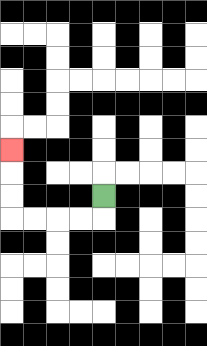{'start': '[4, 8]', 'end': '[0, 6]', 'path_directions': 'D,L,L,L,L,U,U,U', 'path_coordinates': '[[4, 8], [4, 9], [3, 9], [2, 9], [1, 9], [0, 9], [0, 8], [0, 7], [0, 6]]'}